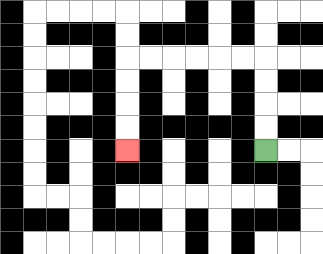{'start': '[11, 6]', 'end': '[5, 6]', 'path_directions': 'U,U,U,U,L,L,L,L,L,L,D,D,D,D', 'path_coordinates': '[[11, 6], [11, 5], [11, 4], [11, 3], [11, 2], [10, 2], [9, 2], [8, 2], [7, 2], [6, 2], [5, 2], [5, 3], [5, 4], [5, 5], [5, 6]]'}